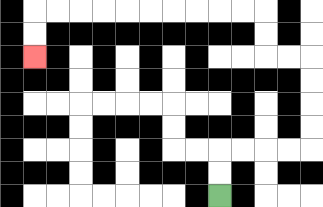{'start': '[9, 8]', 'end': '[1, 2]', 'path_directions': 'U,U,R,R,R,R,U,U,U,U,L,L,U,U,L,L,L,L,L,L,L,L,L,L,D,D', 'path_coordinates': '[[9, 8], [9, 7], [9, 6], [10, 6], [11, 6], [12, 6], [13, 6], [13, 5], [13, 4], [13, 3], [13, 2], [12, 2], [11, 2], [11, 1], [11, 0], [10, 0], [9, 0], [8, 0], [7, 0], [6, 0], [5, 0], [4, 0], [3, 0], [2, 0], [1, 0], [1, 1], [1, 2]]'}